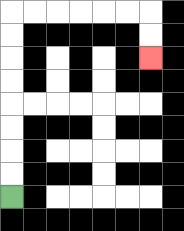{'start': '[0, 8]', 'end': '[6, 2]', 'path_directions': 'U,U,U,U,U,U,U,U,R,R,R,R,R,R,D,D', 'path_coordinates': '[[0, 8], [0, 7], [0, 6], [0, 5], [0, 4], [0, 3], [0, 2], [0, 1], [0, 0], [1, 0], [2, 0], [3, 0], [4, 0], [5, 0], [6, 0], [6, 1], [6, 2]]'}